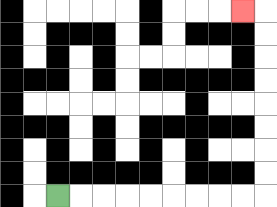{'start': '[2, 8]', 'end': '[10, 0]', 'path_directions': 'R,R,R,R,R,R,R,R,R,U,U,U,U,U,U,U,U,L', 'path_coordinates': '[[2, 8], [3, 8], [4, 8], [5, 8], [6, 8], [7, 8], [8, 8], [9, 8], [10, 8], [11, 8], [11, 7], [11, 6], [11, 5], [11, 4], [11, 3], [11, 2], [11, 1], [11, 0], [10, 0]]'}